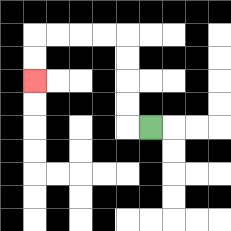{'start': '[6, 5]', 'end': '[1, 3]', 'path_directions': 'L,U,U,U,U,L,L,L,L,D,D', 'path_coordinates': '[[6, 5], [5, 5], [5, 4], [5, 3], [5, 2], [5, 1], [4, 1], [3, 1], [2, 1], [1, 1], [1, 2], [1, 3]]'}